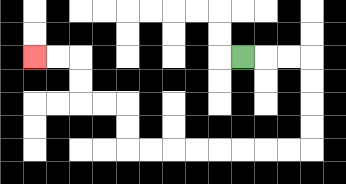{'start': '[10, 2]', 'end': '[1, 2]', 'path_directions': 'R,R,R,D,D,D,D,L,L,L,L,L,L,L,L,U,U,L,L,U,U,L,L', 'path_coordinates': '[[10, 2], [11, 2], [12, 2], [13, 2], [13, 3], [13, 4], [13, 5], [13, 6], [12, 6], [11, 6], [10, 6], [9, 6], [8, 6], [7, 6], [6, 6], [5, 6], [5, 5], [5, 4], [4, 4], [3, 4], [3, 3], [3, 2], [2, 2], [1, 2]]'}